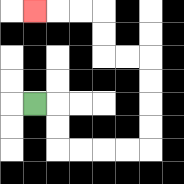{'start': '[1, 4]', 'end': '[1, 0]', 'path_directions': 'R,D,D,R,R,R,R,U,U,U,U,L,L,U,U,L,L,L', 'path_coordinates': '[[1, 4], [2, 4], [2, 5], [2, 6], [3, 6], [4, 6], [5, 6], [6, 6], [6, 5], [6, 4], [6, 3], [6, 2], [5, 2], [4, 2], [4, 1], [4, 0], [3, 0], [2, 0], [1, 0]]'}